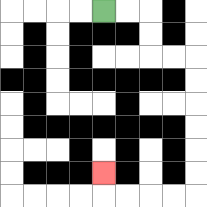{'start': '[4, 0]', 'end': '[4, 7]', 'path_directions': 'R,R,D,D,R,R,D,D,D,D,D,D,L,L,L,L,U', 'path_coordinates': '[[4, 0], [5, 0], [6, 0], [6, 1], [6, 2], [7, 2], [8, 2], [8, 3], [8, 4], [8, 5], [8, 6], [8, 7], [8, 8], [7, 8], [6, 8], [5, 8], [4, 8], [4, 7]]'}